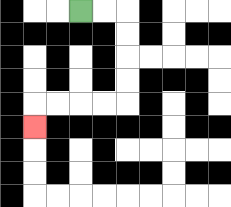{'start': '[3, 0]', 'end': '[1, 5]', 'path_directions': 'R,R,D,D,D,D,L,L,L,L,D', 'path_coordinates': '[[3, 0], [4, 0], [5, 0], [5, 1], [5, 2], [5, 3], [5, 4], [4, 4], [3, 4], [2, 4], [1, 4], [1, 5]]'}